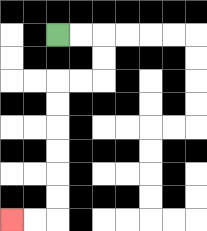{'start': '[2, 1]', 'end': '[0, 9]', 'path_directions': 'R,R,D,D,L,L,D,D,D,D,D,D,L,L', 'path_coordinates': '[[2, 1], [3, 1], [4, 1], [4, 2], [4, 3], [3, 3], [2, 3], [2, 4], [2, 5], [2, 6], [2, 7], [2, 8], [2, 9], [1, 9], [0, 9]]'}